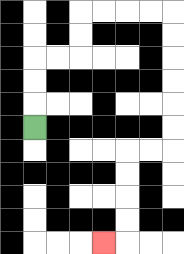{'start': '[1, 5]', 'end': '[4, 10]', 'path_directions': 'U,U,U,R,R,U,U,R,R,R,R,D,D,D,D,D,D,L,L,D,D,D,D,L', 'path_coordinates': '[[1, 5], [1, 4], [1, 3], [1, 2], [2, 2], [3, 2], [3, 1], [3, 0], [4, 0], [5, 0], [6, 0], [7, 0], [7, 1], [7, 2], [7, 3], [7, 4], [7, 5], [7, 6], [6, 6], [5, 6], [5, 7], [5, 8], [5, 9], [5, 10], [4, 10]]'}